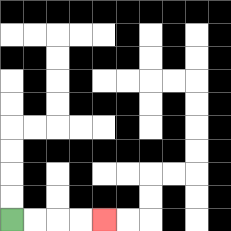{'start': '[0, 9]', 'end': '[4, 9]', 'path_directions': 'R,R,R,R', 'path_coordinates': '[[0, 9], [1, 9], [2, 9], [3, 9], [4, 9]]'}